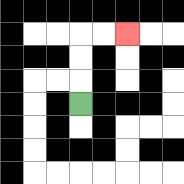{'start': '[3, 4]', 'end': '[5, 1]', 'path_directions': 'U,U,U,R,R', 'path_coordinates': '[[3, 4], [3, 3], [3, 2], [3, 1], [4, 1], [5, 1]]'}